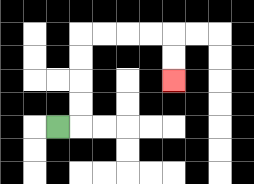{'start': '[2, 5]', 'end': '[7, 3]', 'path_directions': 'R,U,U,U,U,R,R,R,R,D,D', 'path_coordinates': '[[2, 5], [3, 5], [3, 4], [3, 3], [3, 2], [3, 1], [4, 1], [5, 1], [6, 1], [7, 1], [7, 2], [7, 3]]'}